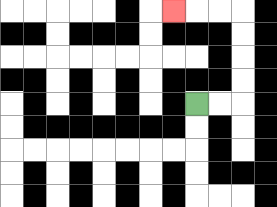{'start': '[8, 4]', 'end': '[7, 0]', 'path_directions': 'R,R,U,U,U,U,L,L,L', 'path_coordinates': '[[8, 4], [9, 4], [10, 4], [10, 3], [10, 2], [10, 1], [10, 0], [9, 0], [8, 0], [7, 0]]'}